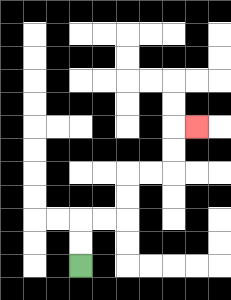{'start': '[3, 11]', 'end': '[8, 5]', 'path_directions': 'U,U,R,R,U,U,R,R,U,U,R', 'path_coordinates': '[[3, 11], [3, 10], [3, 9], [4, 9], [5, 9], [5, 8], [5, 7], [6, 7], [7, 7], [7, 6], [7, 5], [8, 5]]'}